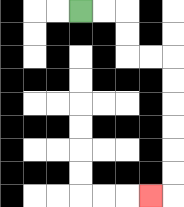{'start': '[3, 0]', 'end': '[6, 8]', 'path_directions': 'R,R,D,D,R,R,D,D,D,D,D,D,L', 'path_coordinates': '[[3, 0], [4, 0], [5, 0], [5, 1], [5, 2], [6, 2], [7, 2], [7, 3], [7, 4], [7, 5], [7, 6], [7, 7], [7, 8], [6, 8]]'}